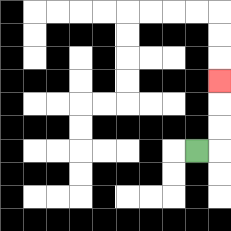{'start': '[8, 6]', 'end': '[9, 3]', 'path_directions': 'R,U,U,U', 'path_coordinates': '[[8, 6], [9, 6], [9, 5], [9, 4], [9, 3]]'}